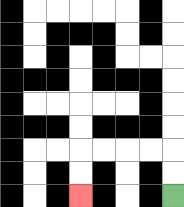{'start': '[7, 8]', 'end': '[3, 8]', 'path_directions': 'U,U,L,L,L,L,D,D', 'path_coordinates': '[[7, 8], [7, 7], [7, 6], [6, 6], [5, 6], [4, 6], [3, 6], [3, 7], [3, 8]]'}